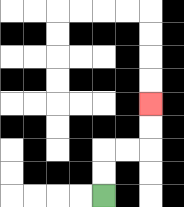{'start': '[4, 8]', 'end': '[6, 4]', 'path_directions': 'U,U,R,R,U,U', 'path_coordinates': '[[4, 8], [4, 7], [4, 6], [5, 6], [6, 6], [6, 5], [6, 4]]'}